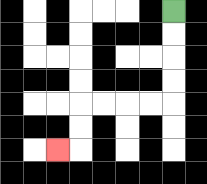{'start': '[7, 0]', 'end': '[2, 6]', 'path_directions': 'D,D,D,D,L,L,L,L,D,D,L', 'path_coordinates': '[[7, 0], [7, 1], [7, 2], [7, 3], [7, 4], [6, 4], [5, 4], [4, 4], [3, 4], [3, 5], [3, 6], [2, 6]]'}